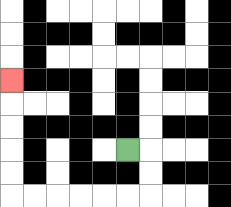{'start': '[5, 6]', 'end': '[0, 3]', 'path_directions': 'R,D,D,L,L,L,L,L,L,U,U,U,U,U', 'path_coordinates': '[[5, 6], [6, 6], [6, 7], [6, 8], [5, 8], [4, 8], [3, 8], [2, 8], [1, 8], [0, 8], [0, 7], [0, 6], [0, 5], [0, 4], [0, 3]]'}